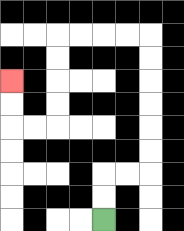{'start': '[4, 9]', 'end': '[0, 3]', 'path_directions': 'U,U,R,R,U,U,U,U,U,U,L,L,L,L,D,D,D,D,L,L,U,U', 'path_coordinates': '[[4, 9], [4, 8], [4, 7], [5, 7], [6, 7], [6, 6], [6, 5], [6, 4], [6, 3], [6, 2], [6, 1], [5, 1], [4, 1], [3, 1], [2, 1], [2, 2], [2, 3], [2, 4], [2, 5], [1, 5], [0, 5], [0, 4], [0, 3]]'}